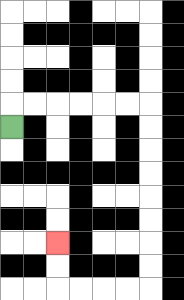{'start': '[0, 5]', 'end': '[2, 10]', 'path_directions': 'U,R,R,R,R,R,R,D,D,D,D,D,D,D,D,L,L,L,L,U,U', 'path_coordinates': '[[0, 5], [0, 4], [1, 4], [2, 4], [3, 4], [4, 4], [5, 4], [6, 4], [6, 5], [6, 6], [6, 7], [6, 8], [6, 9], [6, 10], [6, 11], [6, 12], [5, 12], [4, 12], [3, 12], [2, 12], [2, 11], [2, 10]]'}